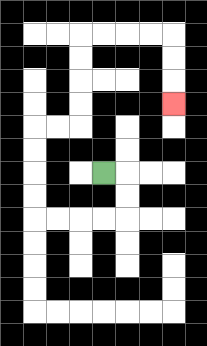{'start': '[4, 7]', 'end': '[7, 4]', 'path_directions': 'R,D,D,L,L,L,L,U,U,U,U,R,R,U,U,U,U,R,R,R,R,D,D,D', 'path_coordinates': '[[4, 7], [5, 7], [5, 8], [5, 9], [4, 9], [3, 9], [2, 9], [1, 9], [1, 8], [1, 7], [1, 6], [1, 5], [2, 5], [3, 5], [3, 4], [3, 3], [3, 2], [3, 1], [4, 1], [5, 1], [6, 1], [7, 1], [7, 2], [7, 3], [7, 4]]'}